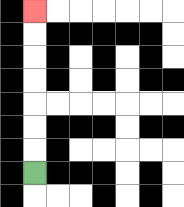{'start': '[1, 7]', 'end': '[1, 0]', 'path_directions': 'U,U,U,U,U,U,U', 'path_coordinates': '[[1, 7], [1, 6], [1, 5], [1, 4], [1, 3], [1, 2], [1, 1], [1, 0]]'}